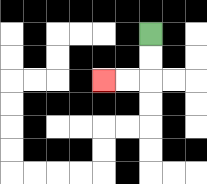{'start': '[6, 1]', 'end': '[4, 3]', 'path_directions': 'D,D,L,L', 'path_coordinates': '[[6, 1], [6, 2], [6, 3], [5, 3], [4, 3]]'}